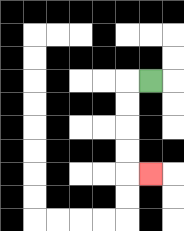{'start': '[6, 3]', 'end': '[6, 7]', 'path_directions': 'L,D,D,D,D,R', 'path_coordinates': '[[6, 3], [5, 3], [5, 4], [5, 5], [5, 6], [5, 7], [6, 7]]'}